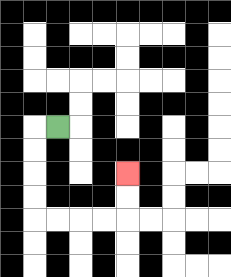{'start': '[2, 5]', 'end': '[5, 7]', 'path_directions': 'L,D,D,D,D,R,R,R,R,U,U', 'path_coordinates': '[[2, 5], [1, 5], [1, 6], [1, 7], [1, 8], [1, 9], [2, 9], [3, 9], [4, 9], [5, 9], [5, 8], [5, 7]]'}